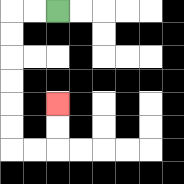{'start': '[2, 0]', 'end': '[2, 4]', 'path_directions': 'L,L,D,D,D,D,D,D,R,R,U,U', 'path_coordinates': '[[2, 0], [1, 0], [0, 0], [0, 1], [0, 2], [0, 3], [0, 4], [0, 5], [0, 6], [1, 6], [2, 6], [2, 5], [2, 4]]'}